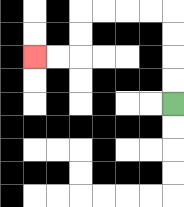{'start': '[7, 4]', 'end': '[1, 2]', 'path_directions': 'U,U,U,U,L,L,L,L,D,D,L,L', 'path_coordinates': '[[7, 4], [7, 3], [7, 2], [7, 1], [7, 0], [6, 0], [5, 0], [4, 0], [3, 0], [3, 1], [3, 2], [2, 2], [1, 2]]'}